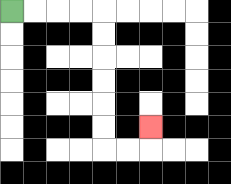{'start': '[0, 0]', 'end': '[6, 5]', 'path_directions': 'R,R,R,R,D,D,D,D,D,D,R,R,U', 'path_coordinates': '[[0, 0], [1, 0], [2, 0], [3, 0], [4, 0], [4, 1], [4, 2], [4, 3], [4, 4], [4, 5], [4, 6], [5, 6], [6, 6], [6, 5]]'}